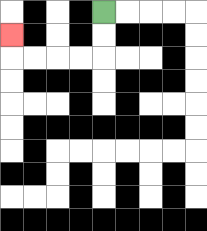{'start': '[4, 0]', 'end': '[0, 1]', 'path_directions': 'D,D,L,L,L,L,U', 'path_coordinates': '[[4, 0], [4, 1], [4, 2], [3, 2], [2, 2], [1, 2], [0, 2], [0, 1]]'}